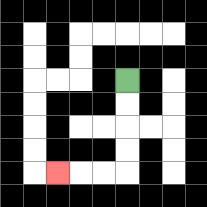{'start': '[5, 3]', 'end': '[2, 7]', 'path_directions': 'D,D,D,D,L,L,L', 'path_coordinates': '[[5, 3], [5, 4], [5, 5], [5, 6], [5, 7], [4, 7], [3, 7], [2, 7]]'}